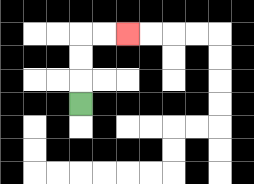{'start': '[3, 4]', 'end': '[5, 1]', 'path_directions': 'U,U,U,R,R', 'path_coordinates': '[[3, 4], [3, 3], [3, 2], [3, 1], [4, 1], [5, 1]]'}